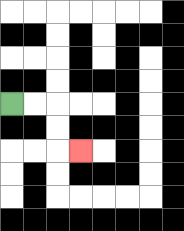{'start': '[0, 4]', 'end': '[3, 6]', 'path_directions': 'R,R,D,D,R', 'path_coordinates': '[[0, 4], [1, 4], [2, 4], [2, 5], [2, 6], [3, 6]]'}